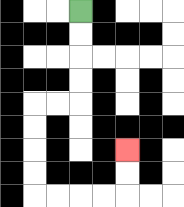{'start': '[3, 0]', 'end': '[5, 6]', 'path_directions': 'D,D,D,D,L,L,D,D,D,D,R,R,R,R,U,U', 'path_coordinates': '[[3, 0], [3, 1], [3, 2], [3, 3], [3, 4], [2, 4], [1, 4], [1, 5], [1, 6], [1, 7], [1, 8], [2, 8], [3, 8], [4, 8], [5, 8], [5, 7], [5, 6]]'}